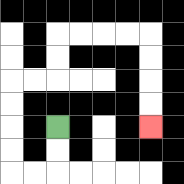{'start': '[2, 5]', 'end': '[6, 5]', 'path_directions': 'D,D,L,L,U,U,U,U,R,R,U,U,R,R,R,R,D,D,D,D', 'path_coordinates': '[[2, 5], [2, 6], [2, 7], [1, 7], [0, 7], [0, 6], [0, 5], [0, 4], [0, 3], [1, 3], [2, 3], [2, 2], [2, 1], [3, 1], [4, 1], [5, 1], [6, 1], [6, 2], [6, 3], [6, 4], [6, 5]]'}